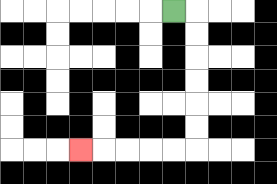{'start': '[7, 0]', 'end': '[3, 6]', 'path_directions': 'R,D,D,D,D,D,D,L,L,L,L,L', 'path_coordinates': '[[7, 0], [8, 0], [8, 1], [8, 2], [8, 3], [8, 4], [8, 5], [8, 6], [7, 6], [6, 6], [5, 6], [4, 6], [3, 6]]'}